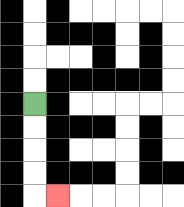{'start': '[1, 4]', 'end': '[2, 8]', 'path_directions': 'D,D,D,D,R', 'path_coordinates': '[[1, 4], [1, 5], [1, 6], [1, 7], [1, 8], [2, 8]]'}